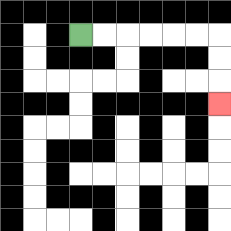{'start': '[3, 1]', 'end': '[9, 4]', 'path_directions': 'R,R,R,R,R,R,D,D,D', 'path_coordinates': '[[3, 1], [4, 1], [5, 1], [6, 1], [7, 1], [8, 1], [9, 1], [9, 2], [9, 3], [9, 4]]'}